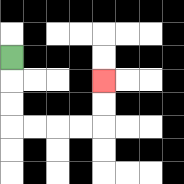{'start': '[0, 2]', 'end': '[4, 3]', 'path_directions': 'D,D,D,R,R,R,R,U,U', 'path_coordinates': '[[0, 2], [0, 3], [0, 4], [0, 5], [1, 5], [2, 5], [3, 5], [4, 5], [4, 4], [4, 3]]'}